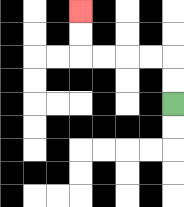{'start': '[7, 4]', 'end': '[3, 0]', 'path_directions': 'U,U,L,L,L,L,U,U', 'path_coordinates': '[[7, 4], [7, 3], [7, 2], [6, 2], [5, 2], [4, 2], [3, 2], [3, 1], [3, 0]]'}